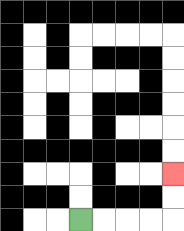{'start': '[3, 9]', 'end': '[7, 7]', 'path_directions': 'R,R,R,R,U,U', 'path_coordinates': '[[3, 9], [4, 9], [5, 9], [6, 9], [7, 9], [7, 8], [7, 7]]'}